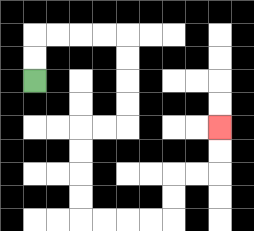{'start': '[1, 3]', 'end': '[9, 5]', 'path_directions': 'U,U,R,R,R,R,D,D,D,D,L,L,D,D,D,D,R,R,R,R,U,U,R,R,U,U', 'path_coordinates': '[[1, 3], [1, 2], [1, 1], [2, 1], [3, 1], [4, 1], [5, 1], [5, 2], [5, 3], [5, 4], [5, 5], [4, 5], [3, 5], [3, 6], [3, 7], [3, 8], [3, 9], [4, 9], [5, 9], [6, 9], [7, 9], [7, 8], [7, 7], [8, 7], [9, 7], [9, 6], [9, 5]]'}